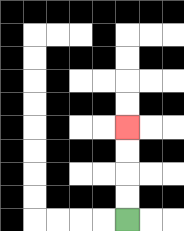{'start': '[5, 9]', 'end': '[5, 5]', 'path_directions': 'U,U,U,U', 'path_coordinates': '[[5, 9], [5, 8], [5, 7], [5, 6], [5, 5]]'}